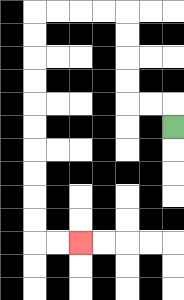{'start': '[7, 5]', 'end': '[3, 10]', 'path_directions': 'U,L,L,U,U,U,U,L,L,L,L,D,D,D,D,D,D,D,D,D,D,R,R', 'path_coordinates': '[[7, 5], [7, 4], [6, 4], [5, 4], [5, 3], [5, 2], [5, 1], [5, 0], [4, 0], [3, 0], [2, 0], [1, 0], [1, 1], [1, 2], [1, 3], [1, 4], [1, 5], [1, 6], [1, 7], [1, 8], [1, 9], [1, 10], [2, 10], [3, 10]]'}